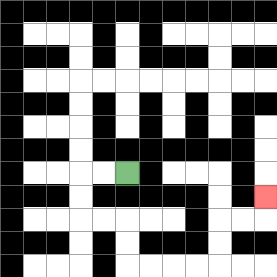{'start': '[5, 7]', 'end': '[11, 8]', 'path_directions': 'L,L,D,D,R,R,D,D,R,R,R,R,U,U,R,R,U', 'path_coordinates': '[[5, 7], [4, 7], [3, 7], [3, 8], [3, 9], [4, 9], [5, 9], [5, 10], [5, 11], [6, 11], [7, 11], [8, 11], [9, 11], [9, 10], [9, 9], [10, 9], [11, 9], [11, 8]]'}